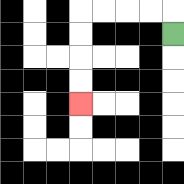{'start': '[7, 1]', 'end': '[3, 4]', 'path_directions': 'U,L,L,L,L,D,D,D,D', 'path_coordinates': '[[7, 1], [7, 0], [6, 0], [5, 0], [4, 0], [3, 0], [3, 1], [3, 2], [3, 3], [3, 4]]'}